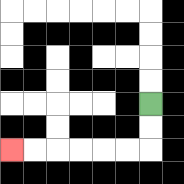{'start': '[6, 4]', 'end': '[0, 6]', 'path_directions': 'D,D,L,L,L,L,L,L', 'path_coordinates': '[[6, 4], [6, 5], [6, 6], [5, 6], [4, 6], [3, 6], [2, 6], [1, 6], [0, 6]]'}